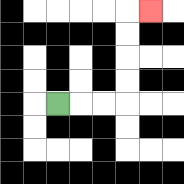{'start': '[2, 4]', 'end': '[6, 0]', 'path_directions': 'R,R,R,U,U,U,U,R', 'path_coordinates': '[[2, 4], [3, 4], [4, 4], [5, 4], [5, 3], [5, 2], [5, 1], [5, 0], [6, 0]]'}